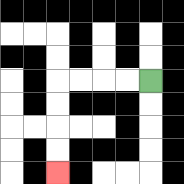{'start': '[6, 3]', 'end': '[2, 7]', 'path_directions': 'L,L,L,L,D,D,D,D', 'path_coordinates': '[[6, 3], [5, 3], [4, 3], [3, 3], [2, 3], [2, 4], [2, 5], [2, 6], [2, 7]]'}